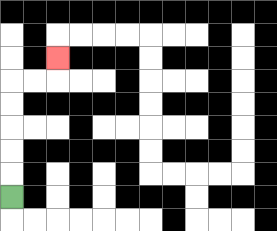{'start': '[0, 8]', 'end': '[2, 2]', 'path_directions': 'U,U,U,U,U,R,R,U', 'path_coordinates': '[[0, 8], [0, 7], [0, 6], [0, 5], [0, 4], [0, 3], [1, 3], [2, 3], [2, 2]]'}